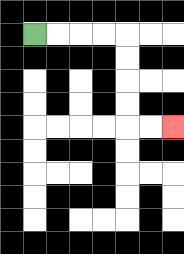{'start': '[1, 1]', 'end': '[7, 5]', 'path_directions': 'R,R,R,R,D,D,D,D,R,R', 'path_coordinates': '[[1, 1], [2, 1], [3, 1], [4, 1], [5, 1], [5, 2], [5, 3], [5, 4], [5, 5], [6, 5], [7, 5]]'}